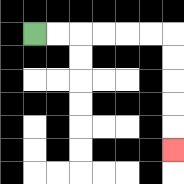{'start': '[1, 1]', 'end': '[7, 6]', 'path_directions': 'R,R,R,R,R,R,D,D,D,D,D', 'path_coordinates': '[[1, 1], [2, 1], [3, 1], [4, 1], [5, 1], [6, 1], [7, 1], [7, 2], [7, 3], [7, 4], [7, 5], [7, 6]]'}